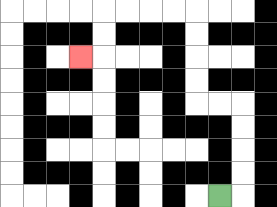{'start': '[9, 8]', 'end': '[3, 2]', 'path_directions': 'R,U,U,U,U,L,L,U,U,U,U,L,L,L,L,D,D,L', 'path_coordinates': '[[9, 8], [10, 8], [10, 7], [10, 6], [10, 5], [10, 4], [9, 4], [8, 4], [8, 3], [8, 2], [8, 1], [8, 0], [7, 0], [6, 0], [5, 0], [4, 0], [4, 1], [4, 2], [3, 2]]'}